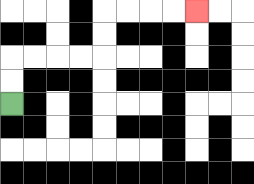{'start': '[0, 4]', 'end': '[8, 0]', 'path_directions': 'U,U,R,R,R,R,U,U,R,R,R,R', 'path_coordinates': '[[0, 4], [0, 3], [0, 2], [1, 2], [2, 2], [3, 2], [4, 2], [4, 1], [4, 0], [5, 0], [6, 0], [7, 0], [8, 0]]'}